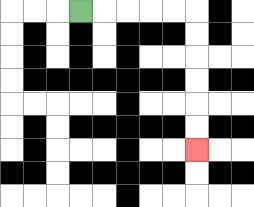{'start': '[3, 0]', 'end': '[8, 6]', 'path_directions': 'R,R,R,R,R,D,D,D,D,D,D', 'path_coordinates': '[[3, 0], [4, 0], [5, 0], [6, 0], [7, 0], [8, 0], [8, 1], [8, 2], [8, 3], [8, 4], [8, 5], [8, 6]]'}